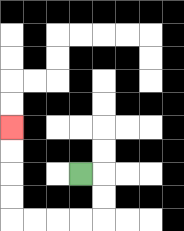{'start': '[3, 7]', 'end': '[0, 5]', 'path_directions': 'R,D,D,L,L,L,L,U,U,U,U', 'path_coordinates': '[[3, 7], [4, 7], [4, 8], [4, 9], [3, 9], [2, 9], [1, 9], [0, 9], [0, 8], [0, 7], [0, 6], [0, 5]]'}